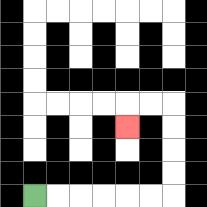{'start': '[1, 8]', 'end': '[5, 5]', 'path_directions': 'R,R,R,R,R,R,U,U,U,U,L,L,D', 'path_coordinates': '[[1, 8], [2, 8], [3, 8], [4, 8], [5, 8], [6, 8], [7, 8], [7, 7], [7, 6], [7, 5], [7, 4], [6, 4], [5, 4], [5, 5]]'}